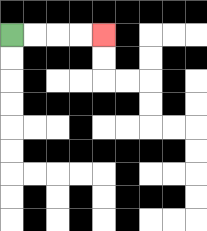{'start': '[0, 1]', 'end': '[4, 1]', 'path_directions': 'R,R,R,R', 'path_coordinates': '[[0, 1], [1, 1], [2, 1], [3, 1], [4, 1]]'}